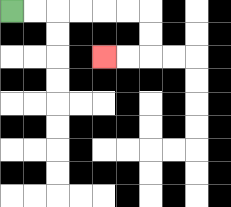{'start': '[0, 0]', 'end': '[4, 2]', 'path_directions': 'R,R,R,R,R,R,D,D,L,L', 'path_coordinates': '[[0, 0], [1, 0], [2, 0], [3, 0], [4, 0], [5, 0], [6, 0], [6, 1], [6, 2], [5, 2], [4, 2]]'}